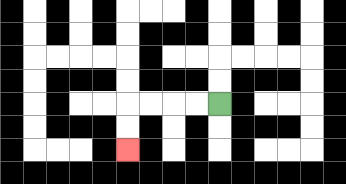{'start': '[9, 4]', 'end': '[5, 6]', 'path_directions': 'L,L,L,L,D,D', 'path_coordinates': '[[9, 4], [8, 4], [7, 4], [6, 4], [5, 4], [5, 5], [5, 6]]'}